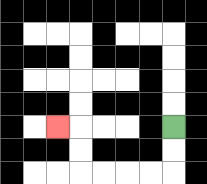{'start': '[7, 5]', 'end': '[2, 5]', 'path_directions': 'D,D,L,L,L,L,U,U,L', 'path_coordinates': '[[7, 5], [7, 6], [7, 7], [6, 7], [5, 7], [4, 7], [3, 7], [3, 6], [3, 5], [2, 5]]'}